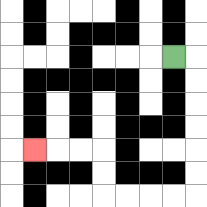{'start': '[7, 2]', 'end': '[1, 6]', 'path_directions': 'R,D,D,D,D,D,D,L,L,L,L,U,U,L,L,L', 'path_coordinates': '[[7, 2], [8, 2], [8, 3], [8, 4], [8, 5], [8, 6], [8, 7], [8, 8], [7, 8], [6, 8], [5, 8], [4, 8], [4, 7], [4, 6], [3, 6], [2, 6], [1, 6]]'}